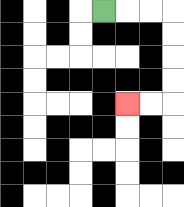{'start': '[4, 0]', 'end': '[5, 4]', 'path_directions': 'R,R,R,D,D,D,D,L,L', 'path_coordinates': '[[4, 0], [5, 0], [6, 0], [7, 0], [7, 1], [7, 2], [7, 3], [7, 4], [6, 4], [5, 4]]'}